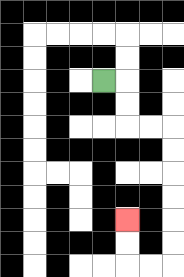{'start': '[4, 3]', 'end': '[5, 9]', 'path_directions': 'R,D,D,R,R,D,D,D,D,D,D,L,L,U,U', 'path_coordinates': '[[4, 3], [5, 3], [5, 4], [5, 5], [6, 5], [7, 5], [7, 6], [7, 7], [7, 8], [7, 9], [7, 10], [7, 11], [6, 11], [5, 11], [5, 10], [5, 9]]'}